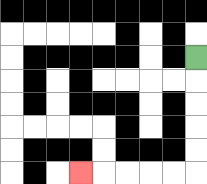{'start': '[8, 2]', 'end': '[3, 7]', 'path_directions': 'D,D,D,D,D,L,L,L,L,L', 'path_coordinates': '[[8, 2], [8, 3], [8, 4], [8, 5], [8, 6], [8, 7], [7, 7], [6, 7], [5, 7], [4, 7], [3, 7]]'}